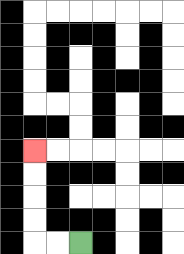{'start': '[3, 10]', 'end': '[1, 6]', 'path_directions': 'L,L,U,U,U,U', 'path_coordinates': '[[3, 10], [2, 10], [1, 10], [1, 9], [1, 8], [1, 7], [1, 6]]'}